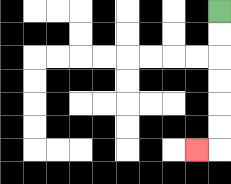{'start': '[9, 0]', 'end': '[8, 6]', 'path_directions': 'D,D,D,D,D,D,L', 'path_coordinates': '[[9, 0], [9, 1], [9, 2], [9, 3], [9, 4], [9, 5], [9, 6], [8, 6]]'}